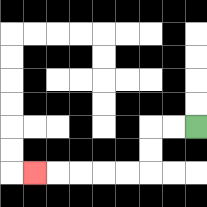{'start': '[8, 5]', 'end': '[1, 7]', 'path_directions': 'L,L,D,D,L,L,L,L,L', 'path_coordinates': '[[8, 5], [7, 5], [6, 5], [6, 6], [6, 7], [5, 7], [4, 7], [3, 7], [2, 7], [1, 7]]'}